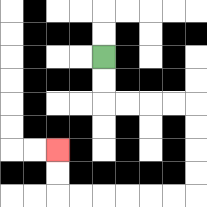{'start': '[4, 2]', 'end': '[2, 6]', 'path_directions': 'D,D,R,R,R,R,D,D,D,D,L,L,L,L,L,L,U,U', 'path_coordinates': '[[4, 2], [4, 3], [4, 4], [5, 4], [6, 4], [7, 4], [8, 4], [8, 5], [8, 6], [8, 7], [8, 8], [7, 8], [6, 8], [5, 8], [4, 8], [3, 8], [2, 8], [2, 7], [2, 6]]'}